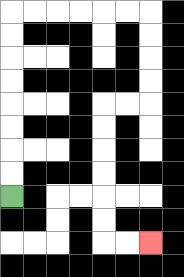{'start': '[0, 8]', 'end': '[6, 10]', 'path_directions': 'U,U,U,U,U,U,U,U,R,R,R,R,R,R,D,D,D,D,L,L,D,D,D,D,D,D,R,R', 'path_coordinates': '[[0, 8], [0, 7], [0, 6], [0, 5], [0, 4], [0, 3], [0, 2], [0, 1], [0, 0], [1, 0], [2, 0], [3, 0], [4, 0], [5, 0], [6, 0], [6, 1], [6, 2], [6, 3], [6, 4], [5, 4], [4, 4], [4, 5], [4, 6], [4, 7], [4, 8], [4, 9], [4, 10], [5, 10], [6, 10]]'}